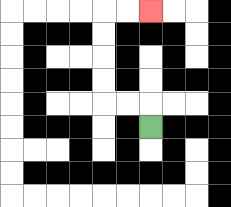{'start': '[6, 5]', 'end': '[6, 0]', 'path_directions': 'U,L,L,U,U,U,U,R,R', 'path_coordinates': '[[6, 5], [6, 4], [5, 4], [4, 4], [4, 3], [4, 2], [4, 1], [4, 0], [5, 0], [6, 0]]'}